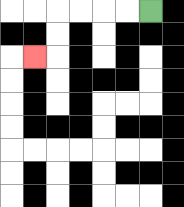{'start': '[6, 0]', 'end': '[1, 2]', 'path_directions': 'L,L,L,L,D,D,L', 'path_coordinates': '[[6, 0], [5, 0], [4, 0], [3, 0], [2, 0], [2, 1], [2, 2], [1, 2]]'}